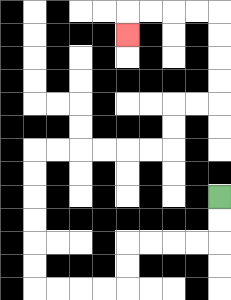{'start': '[9, 8]', 'end': '[5, 1]', 'path_directions': 'D,D,L,L,L,L,D,D,L,L,L,L,U,U,U,U,U,U,R,R,R,R,R,R,U,U,R,R,U,U,U,U,L,L,L,L,D', 'path_coordinates': '[[9, 8], [9, 9], [9, 10], [8, 10], [7, 10], [6, 10], [5, 10], [5, 11], [5, 12], [4, 12], [3, 12], [2, 12], [1, 12], [1, 11], [1, 10], [1, 9], [1, 8], [1, 7], [1, 6], [2, 6], [3, 6], [4, 6], [5, 6], [6, 6], [7, 6], [7, 5], [7, 4], [8, 4], [9, 4], [9, 3], [9, 2], [9, 1], [9, 0], [8, 0], [7, 0], [6, 0], [5, 0], [5, 1]]'}